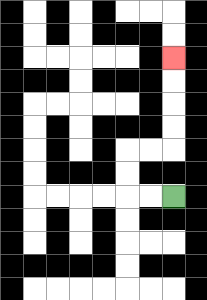{'start': '[7, 8]', 'end': '[7, 2]', 'path_directions': 'L,L,U,U,R,R,U,U,U,U', 'path_coordinates': '[[7, 8], [6, 8], [5, 8], [5, 7], [5, 6], [6, 6], [7, 6], [7, 5], [7, 4], [7, 3], [7, 2]]'}